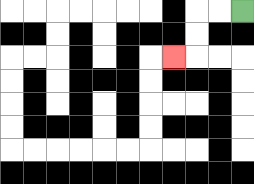{'start': '[10, 0]', 'end': '[7, 2]', 'path_directions': 'L,L,D,D,L', 'path_coordinates': '[[10, 0], [9, 0], [8, 0], [8, 1], [8, 2], [7, 2]]'}